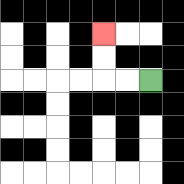{'start': '[6, 3]', 'end': '[4, 1]', 'path_directions': 'L,L,U,U', 'path_coordinates': '[[6, 3], [5, 3], [4, 3], [4, 2], [4, 1]]'}